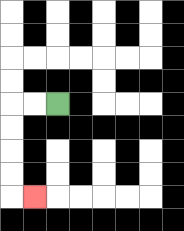{'start': '[2, 4]', 'end': '[1, 8]', 'path_directions': 'L,L,D,D,D,D,R', 'path_coordinates': '[[2, 4], [1, 4], [0, 4], [0, 5], [0, 6], [0, 7], [0, 8], [1, 8]]'}